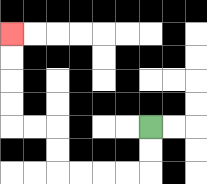{'start': '[6, 5]', 'end': '[0, 1]', 'path_directions': 'D,D,L,L,L,L,U,U,L,L,U,U,U,U', 'path_coordinates': '[[6, 5], [6, 6], [6, 7], [5, 7], [4, 7], [3, 7], [2, 7], [2, 6], [2, 5], [1, 5], [0, 5], [0, 4], [0, 3], [0, 2], [0, 1]]'}